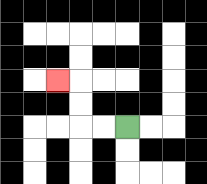{'start': '[5, 5]', 'end': '[2, 3]', 'path_directions': 'L,L,U,U,L', 'path_coordinates': '[[5, 5], [4, 5], [3, 5], [3, 4], [3, 3], [2, 3]]'}